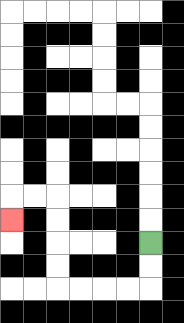{'start': '[6, 10]', 'end': '[0, 9]', 'path_directions': 'D,D,L,L,L,L,U,U,U,U,L,L,D', 'path_coordinates': '[[6, 10], [6, 11], [6, 12], [5, 12], [4, 12], [3, 12], [2, 12], [2, 11], [2, 10], [2, 9], [2, 8], [1, 8], [0, 8], [0, 9]]'}